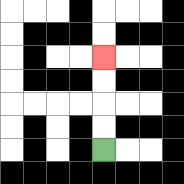{'start': '[4, 6]', 'end': '[4, 2]', 'path_directions': 'U,U,U,U', 'path_coordinates': '[[4, 6], [4, 5], [4, 4], [4, 3], [4, 2]]'}